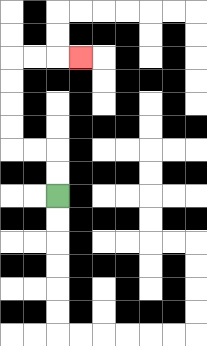{'start': '[2, 8]', 'end': '[3, 2]', 'path_directions': 'U,U,L,L,U,U,U,U,R,R,R', 'path_coordinates': '[[2, 8], [2, 7], [2, 6], [1, 6], [0, 6], [0, 5], [0, 4], [0, 3], [0, 2], [1, 2], [2, 2], [3, 2]]'}